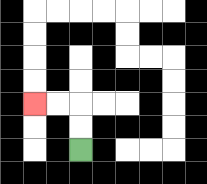{'start': '[3, 6]', 'end': '[1, 4]', 'path_directions': 'U,U,L,L', 'path_coordinates': '[[3, 6], [3, 5], [3, 4], [2, 4], [1, 4]]'}